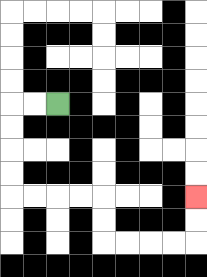{'start': '[2, 4]', 'end': '[8, 8]', 'path_directions': 'L,L,D,D,D,D,R,R,R,R,D,D,R,R,R,R,U,U', 'path_coordinates': '[[2, 4], [1, 4], [0, 4], [0, 5], [0, 6], [0, 7], [0, 8], [1, 8], [2, 8], [3, 8], [4, 8], [4, 9], [4, 10], [5, 10], [6, 10], [7, 10], [8, 10], [8, 9], [8, 8]]'}